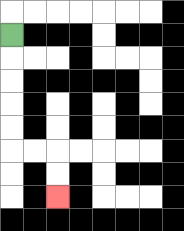{'start': '[0, 1]', 'end': '[2, 8]', 'path_directions': 'D,D,D,D,D,R,R,D,D', 'path_coordinates': '[[0, 1], [0, 2], [0, 3], [0, 4], [0, 5], [0, 6], [1, 6], [2, 6], [2, 7], [2, 8]]'}